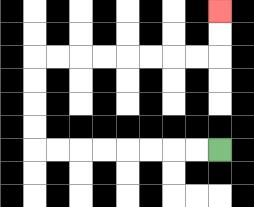{'start': '[9, 6]', 'end': '[9, 0]', 'path_directions': 'L,L,L,L,L,L,L,L,U,U,U,U,R,R,R,R,R,R,R,R,U,U', 'path_coordinates': '[[9, 6], [8, 6], [7, 6], [6, 6], [5, 6], [4, 6], [3, 6], [2, 6], [1, 6], [1, 5], [1, 4], [1, 3], [1, 2], [2, 2], [3, 2], [4, 2], [5, 2], [6, 2], [7, 2], [8, 2], [9, 2], [9, 1], [9, 0]]'}